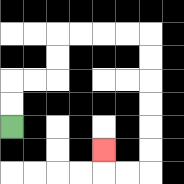{'start': '[0, 5]', 'end': '[4, 6]', 'path_directions': 'U,U,R,R,U,U,R,R,R,R,D,D,D,D,D,D,L,L,U', 'path_coordinates': '[[0, 5], [0, 4], [0, 3], [1, 3], [2, 3], [2, 2], [2, 1], [3, 1], [4, 1], [5, 1], [6, 1], [6, 2], [6, 3], [6, 4], [6, 5], [6, 6], [6, 7], [5, 7], [4, 7], [4, 6]]'}